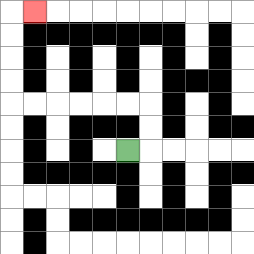{'start': '[5, 6]', 'end': '[1, 0]', 'path_directions': 'R,U,U,L,L,L,L,L,L,U,U,U,U,R', 'path_coordinates': '[[5, 6], [6, 6], [6, 5], [6, 4], [5, 4], [4, 4], [3, 4], [2, 4], [1, 4], [0, 4], [0, 3], [0, 2], [0, 1], [0, 0], [1, 0]]'}